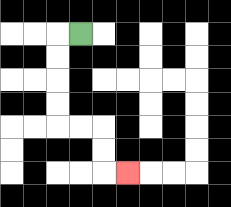{'start': '[3, 1]', 'end': '[5, 7]', 'path_directions': 'L,D,D,D,D,R,R,D,D,R', 'path_coordinates': '[[3, 1], [2, 1], [2, 2], [2, 3], [2, 4], [2, 5], [3, 5], [4, 5], [4, 6], [4, 7], [5, 7]]'}